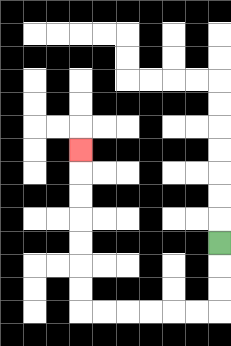{'start': '[9, 10]', 'end': '[3, 6]', 'path_directions': 'D,D,D,L,L,L,L,L,L,U,U,U,U,U,U,U', 'path_coordinates': '[[9, 10], [9, 11], [9, 12], [9, 13], [8, 13], [7, 13], [6, 13], [5, 13], [4, 13], [3, 13], [3, 12], [3, 11], [3, 10], [3, 9], [3, 8], [3, 7], [3, 6]]'}